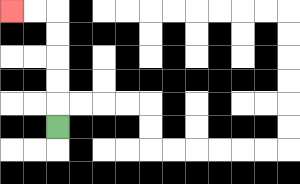{'start': '[2, 5]', 'end': '[0, 0]', 'path_directions': 'U,U,U,U,U,L,L', 'path_coordinates': '[[2, 5], [2, 4], [2, 3], [2, 2], [2, 1], [2, 0], [1, 0], [0, 0]]'}